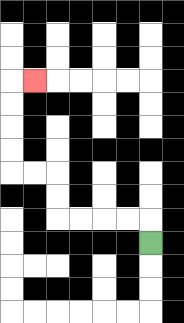{'start': '[6, 10]', 'end': '[1, 3]', 'path_directions': 'U,L,L,L,L,U,U,L,L,U,U,U,U,R', 'path_coordinates': '[[6, 10], [6, 9], [5, 9], [4, 9], [3, 9], [2, 9], [2, 8], [2, 7], [1, 7], [0, 7], [0, 6], [0, 5], [0, 4], [0, 3], [1, 3]]'}